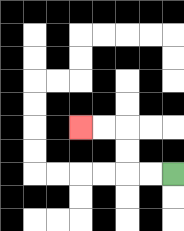{'start': '[7, 7]', 'end': '[3, 5]', 'path_directions': 'L,L,U,U,L,L', 'path_coordinates': '[[7, 7], [6, 7], [5, 7], [5, 6], [5, 5], [4, 5], [3, 5]]'}